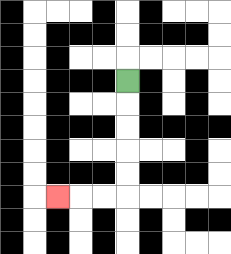{'start': '[5, 3]', 'end': '[2, 8]', 'path_directions': 'D,D,D,D,D,L,L,L', 'path_coordinates': '[[5, 3], [5, 4], [5, 5], [5, 6], [5, 7], [5, 8], [4, 8], [3, 8], [2, 8]]'}